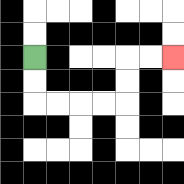{'start': '[1, 2]', 'end': '[7, 2]', 'path_directions': 'D,D,R,R,R,R,U,U,R,R', 'path_coordinates': '[[1, 2], [1, 3], [1, 4], [2, 4], [3, 4], [4, 4], [5, 4], [5, 3], [5, 2], [6, 2], [7, 2]]'}